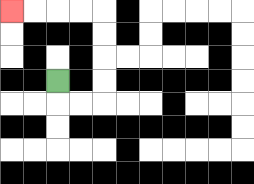{'start': '[2, 3]', 'end': '[0, 0]', 'path_directions': 'D,R,R,U,U,U,U,L,L,L,L', 'path_coordinates': '[[2, 3], [2, 4], [3, 4], [4, 4], [4, 3], [4, 2], [4, 1], [4, 0], [3, 0], [2, 0], [1, 0], [0, 0]]'}